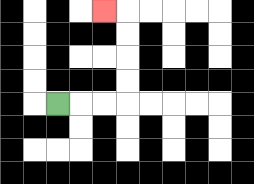{'start': '[2, 4]', 'end': '[4, 0]', 'path_directions': 'R,R,R,U,U,U,U,L', 'path_coordinates': '[[2, 4], [3, 4], [4, 4], [5, 4], [5, 3], [5, 2], [5, 1], [5, 0], [4, 0]]'}